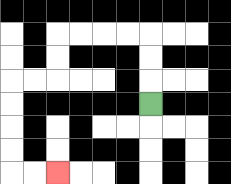{'start': '[6, 4]', 'end': '[2, 7]', 'path_directions': 'U,U,U,L,L,L,L,D,D,L,L,D,D,D,D,R,R', 'path_coordinates': '[[6, 4], [6, 3], [6, 2], [6, 1], [5, 1], [4, 1], [3, 1], [2, 1], [2, 2], [2, 3], [1, 3], [0, 3], [0, 4], [0, 5], [0, 6], [0, 7], [1, 7], [2, 7]]'}